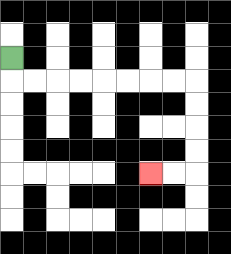{'start': '[0, 2]', 'end': '[6, 7]', 'path_directions': 'D,R,R,R,R,R,R,R,R,D,D,D,D,L,L', 'path_coordinates': '[[0, 2], [0, 3], [1, 3], [2, 3], [3, 3], [4, 3], [5, 3], [6, 3], [7, 3], [8, 3], [8, 4], [8, 5], [8, 6], [8, 7], [7, 7], [6, 7]]'}